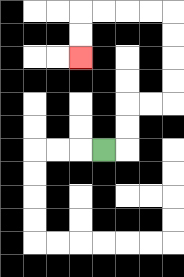{'start': '[4, 6]', 'end': '[3, 2]', 'path_directions': 'R,U,U,R,R,U,U,U,U,L,L,L,L,D,D', 'path_coordinates': '[[4, 6], [5, 6], [5, 5], [5, 4], [6, 4], [7, 4], [7, 3], [7, 2], [7, 1], [7, 0], [6, 0], [5, 0], [4, 0], [3, 0], [3, 1], [3, 2]]'}